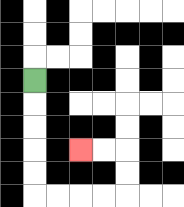{'start': '[1, 3]', 'end': '[3, 6]', 'path_directions': 'D,D,D,D,D,R,R,R,R,U,U,L,L', 'path_coordinates': '[[1, 3], [1, 4], [1, 5], [1, 6], [1, 7], [1, 8], [2, 8], [3, 8], [4, 8], [5, 8], [5, 7], [5, 6], [4, 6], [3, 6]]'}